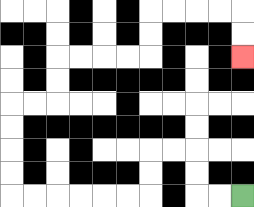{'start': '[10, 8]', 'end': '[10, 2]', 'path_directions': 'L,L,U,U,L,L,D,D,L,L,L,L,L,L,U,U,U,U,R,R,U,U,R,R,R,R,U,U,R,R,R,R,D,D', 'path_coordinates': '[[10, 8], [9, 8], [8, 8], [8, 7], [8, 6], [7, 6], [6, 6], [6, 7], [6, 8], [5, 8], [4, 8], [3, 8], [2, 8], [1, 8], [0, 8], [0, 7], [0, 6], [0, 5], [0, 4], [1, 4], [2, 4], [2, 3], [2, 2], [3, 2], [4, 2], [5, 2], [6, 2], [6, 1], [6, 0], [7, 0], [8, 0], [9, 0], [10, 0], [10, 1], [10, 2]]'}